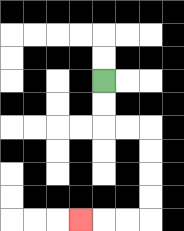{'start': '[4, 3]', 'end': '[3, 9]', 'path_directions': 'D,D,R,R,D,D,D,D,L,L,L', 'path_coordinates': '[[4, 3], [4, 4], [4, 5], [5, 5], [6, 5], [6, 6], [6, 7], [6, 8], [6, 9], [5, 9], [4, 9], [3, 9]]'}